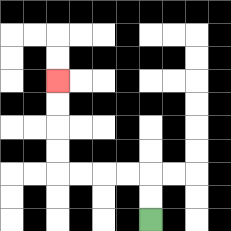{'start': '[6, 9]', 'end': '[2, 3]', 'path_directions': 'U,U,L,L,L,L,U,U,U,U', 'path_coordinates': '[[6, 9], [6, 8], [6, 7], [5, 7], [4, 7], [3, 7], [2, 7], [2, 6], [2, 5], [2, 4], [2, 3]]'}